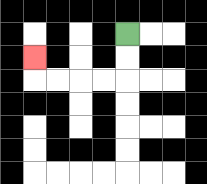{'start': '[5, 1]', 'end': '[1, 2]', 'path_directions': 'D,D,L,L,L,L,U', 'path_coordinates': '[[5, 1], [5, 2], [5, 3], [4, 3], [3, 3], [2, 3], [1, 3], [1, 2]]'}